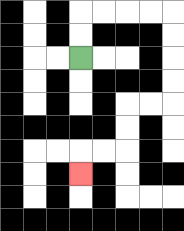{'start': '[3, 2]', 'end': '[3, 7]', 'path_directions': 'U,U,R,R,R,R,D,D,D,D,L,L,D,D,L,L,D', 'path_coordinates': '[[3, 2], [3, 1], [3, 0], [4, 0], [5, 0], [6, 0], [7, 0], [7, 1], [7, 2], [7, 3], [7, 4], [6, 4], [5, 4], [5, 5], [5, 6], [4, 6], [3, 6], [3, 7]]'}